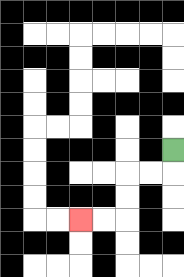{'start': '[7, 6]', 'end': '[3, 9]', 'path_directions': 'D,L,L,D,D,L,L', 'path_coordinates': '[[7, 6], [7, 7], [6, 7], [5, 7], [5, 8], [5, 9], [4, 9], [3, 9]]'}